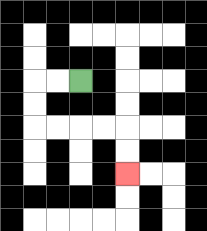{'start': '[3, 3]', 'end': '[5, 7]', 'path_directions': 'L,L,D,D,R,R,R,R,D,D', 'path_coordinates': '[[3, 3], [2, 3], [1, 3], [1, 4], [1, 5], [2, 5], [3, 5], [4, 5], [5, 5], [5, 6], [5, 7]]'}